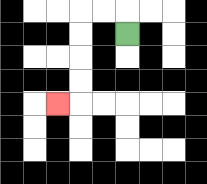{'start': '[5, 1]', 'end': '[2, 4]', 'path_directions': 'U,L,L,D,D,D,D,L', 'path_coordinates': '[[5, 1], [5, 0], [4, 0], [3, 0], [3, 1], [3, 2], [3, 3], [3, 4], [2, 4]]'}